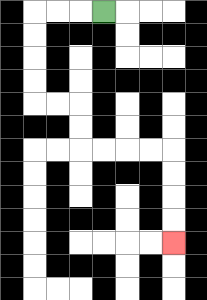{'start': '[4, 0]', 'end': '[7, 10]', 'path_directions': 'L,L,L,D,D,D,D,R,R,D,D,R,R,R,R,D,D,D,D', 'path_coordinates': '[[4, 0], [3, 0], [2, 0], [1, 0], [1, 1], [1, 2], [1, 3], [1, 4], [2, 4], [3, 4], [3, 5], [3, 6], [4, 6], [5, 6], [6, 6], [7, 6], [7, 7], [7, 8], [7, 9], [7, 10]]'}